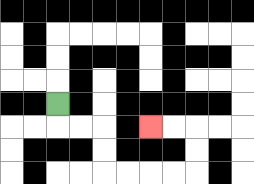{'start': '[2, 4]', 'end': '[6, 5]', 'path_directions': 'D,R,R,D,D,R,R,R,R,U,U,L,L', 'path_coordinates': '[[2, 4], [2, 5], [3, 5], [4, 5], [4, 6], [4, 7], [5, 7], [6, 7], [7, 7], [8, 7], [8, 6], [8, 5], [7, 5], [6, 5]]'}